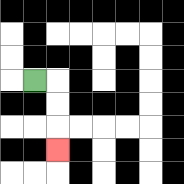{'start': '[1, 3]', 'end': '[2, 6]', 'path_directions': 'R,D,D,D', 'path_coordinates': '[[1, 3], [2, 3], [2, 4], [2, 5], [2, 6]]'}